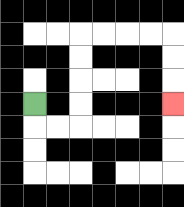{'start': '[1, 4]', 'end': '[7, 4]', 'path_directions': 'D,R,R,U,U,U,U,R,R,R,R,D,D,D', 'path_coordinates': '[[1, 4], [1, 5], [2, 5], [3, 5], [3, 4], [3, 3], [3, 2], [3, 1], [4, 1], [5, 1], [6, 1], [7, 1], [7, 2], [7, 3], [7, 4]]'}